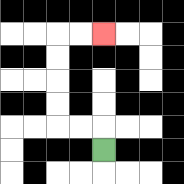{'start': '[4, 6]', 'end': '[4, 1]', 'path_directions': 'U,L,L,U,U,U,U,R,R', 'path_coordinates': '[[4, 6], [4, 5], [3, 5], [2, 5], [2, 4], [2, 3], [2, 2], [2, 1], [3, 1], [4, 1]]'}